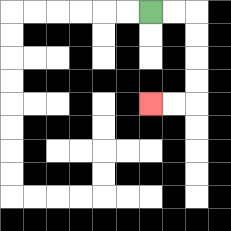{'start': '[6, 0]', 'end': '[6, 4]', 'path_directions': 'R,R,D,D,D,D,L,L', 'path_coordinates': '[[6, 0], [7, 0], [8, 0], [8, 1], [8, 2], [8, 3], [8, 4], [7, 4], [6, 4]]'}